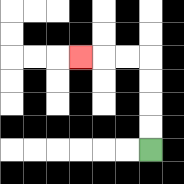{'start': '[6, 6]', 'end': '[3, 2]', 'path_directions': 'U,U,U,U,L,L,L', 'path_coordinates': '[[6, 6], [6, 5], [6, 4], [6, 3], [6, 2], [5, 2], [4, 2], [3, 2]]'}